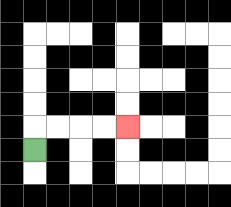{'start': '[1, 6]', 'end': '[5, 5]', 'path_directions': 'U,R,R,R,R', 'path_coordinates': '[[1, 6], [1, 5], [2, 5], [3, 5], [4, 5], [5, 5]]'}